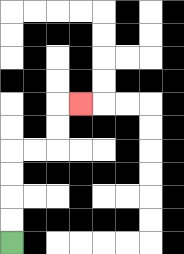{'start': '[0, 10]', 'end': '[3, 4]', 'path_directions': 'U,U,U,U,R,R,U,U,R', 'path_coordinates': '[[0, 10], [0, 9], [0, 8], [0, 7], [0, 6], [1, 6], [2, 6], [2, 5], [2, 4], [3, 4]]'}